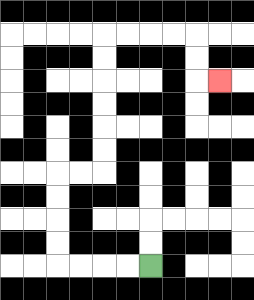{'start': '[6, 11]', 'end': '[9, 3]', 'path_directions': 'L,L,L,L,U,U,U,U,R,R,U,U,U,U,U,U,R,R,R,R,D,D,R', 'path_coordinates': '[[6, 11], [5, 11], [4, 11], [3, 11], [2, 11], [2, 10], [2, 9], [2, 8], [2, 7], [3, 7], [4, 7], [4, 6], [4, 5], [4, 4], [4, 3], [4, 2], [4, 1], [5, 1], [6, 1], [7, 1], [8, 1], [8, 2], [8, 3], [9, 3]]'}